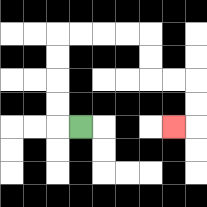{'start': '[3, 5]', 'end': '[7, 5]', 'path_directions': 'L,U,U,U,U,R,R,R,R,D,D,R,R,D,D,L', 'path_coordinates': '[[3, 5], [2, 5], [2, 4], [2, 3], [2, 2], [2, 1], [3, 1], [4, 1], [5, 1], [6, 1], [6, 2], [6, 3], [7, 3], [8, 3], [8, 4], [8, 5], [7, 5]]'}